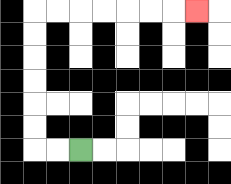{'start': '[3, 6]', 'end': '[8, 0]', 'path_directions': 'L,L,U,U,U,U,U,U,R,R,R,R,R,R,R', 'path_coordinates': '[[3, 6], [2, 6], [1, 6], [1, 5], [1, 4], [1, 3], [1, 2], [1, 1], [1, 0], [2, 0], [3, 0], [4, 0], [5, 0], [6, 0], [7, 0], [8, 0]]'}